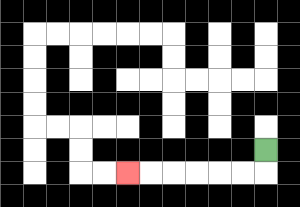{'start': '[11, 6]', 'end': '[5, 7]', 'path_directions': 'D,L,L,L,L,L,L', 'path_coordinates': '[[11, 6], [11, 7], [10, 7], [9, 7], [8, 7], [7, 7], [6, 7], [5, 7]]'}